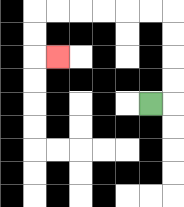{'start': '[6, 4]', 'end': '[2, 2]', 'path_directions': 'R,U,U,U,U,L,L,L,L,L,L,D,D,R', 'path_coordinates': '[[6, 4], [7, 4], [7, 3], [7, 2], [7, 1], [7, 0], [6, 0], [5, 0], [4, 0], [3, 0], [2, 0], [1, 0], [1, 1], [1, 2], [2, 2]]'}